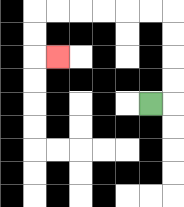{'start': '[6, 4]', 'end': '[2, 2]', 'path_directions': 'R,U,U,U,U,L,L,L,L,L,L,D,D,R', 'path_coordinates': '[[6, 4], [7, 4], [7, 3], [7, 2], [7, 1], [7, 0], [6, 0], [5, 0], [4, 0], [3, 0], [2, 0], [1, 0], [1, 1], [1, 2], [2, 2]]'}